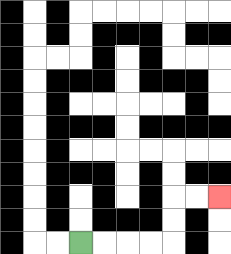{'start': '[3, 10]', 'end': '[9, 8]', 'path_directions': 'R,R,R,R,U,U,R,R', 'path_coordinates': '[[3, 10], [4, 10], [5, 10], [6, 10], [7, 10], [7, 9], [7, 8], [8, 8], [9, 8]]'}